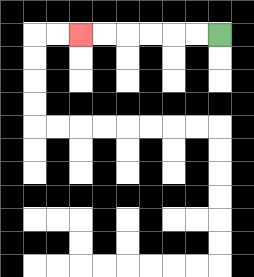{'start': '[9, 1]', 'end': '[3, 1]', 'path_directions': 'L,L,L,L,L,L', 'path_coordinates': '[[9, 1], [8, 1], [7, 1], [6, 1], [5, 1], [4, 1], [3, 1]]'}